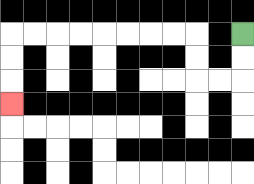{'start': '[10, 1]', 'end': '[0, 4]', 'path_directions': 'D,D,L,L,U,U,L,L,L,L,L,L,L,L,D,D,D', 'path_coordinates': '[[10, 1], [10, 2], [10, 3], [9, 3], [8, 3], [8, 2], [8, 1], [7, 1], [6, 1], [5, 1], [4, 1], [3, 1], [2, 1], [1, 1], [0, 1], [0, 2], [0, 3], [0, 4]]'}